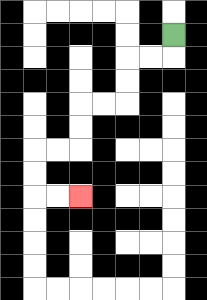{'start': '[7, 1]', 'end': '[3, 8]', 'path_directions': 'D,L,L,D,D,L,L,D,D,L,L,D,D,R,R', 'path_coordinates': '[[7, 1], [7, 2], [6, 2], [5, 2], [5, 3], [5, 4], [4, 4], [3, 4], [3, 5], [3, 6], [2, 6], [1, 6], [1, 7], [1, 8], [2, 8], [3, 8]]'}